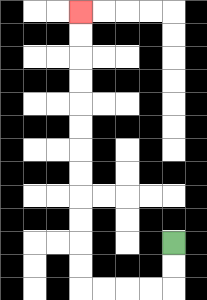{'start': '[7, 10]', 'end': '[3, 0]', 'path_directions': 'D,D,L,L,L,L,U,U,U,U,U,U,U,U,U,U,U,U', 'path_coordinates': '[[7, 10], [7, 11], [7, 12], [6, 12], [5, 12], [4, 12], [3, 12], [3, 11], [3, 10], [3, 9], [3, 8], [3, 7], [3, 6], [3, 5], [3, 4], [3, 3], [3, 2], [3, 1], [3, 0]]'}